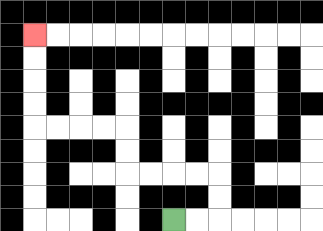{'start': '[7, 9]', 'end': '[1, 1]', 'path_directions': 'R,R,U,U,L,L,L,L,U,U,L,L,L,L,U,U,U,U', 'path_coordinates': '[[7, 9], [8, 9], [9, 9], [9, 8], [9, 7], [8, 7], [7, 7], [6, 7], [5, 7], [5, 6], [5, 5], [4, 5], [3, 5], [2, 5], [1, 5], [1, 4], [1, 3], [1, 2], [1, 1]]'}